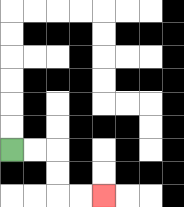{'start': '[0, 6]', 'end': '[4, 8]', 'path_directions': 'R,R,D,D,R,R', 'path_coordinates': '[[0, 6], [1, 6], [2, 6], [2, 7], [2, 8], [3, 8], [4, 8]]'}